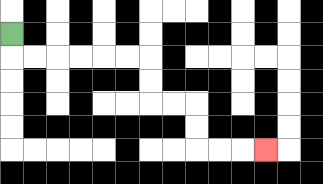{'start': '[0, 1]', 'end': '[11, 6]', 'path_directions': 'D,R,R,R,R,R,R,D,D,R,R,D,D,R,R,R', 'path_coordinates': '[[0, 1], [0, 2], [1, 2], [2, 2], [3, 2], [4, 2], [5, 2], [6, 2], [6, 3], [6, 4], [7, 4], [8, 4], [8, 5], [8, 6], [9, 6], [10, 6], [11, 6]]'}